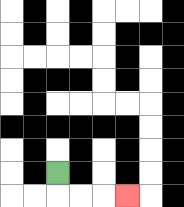{'start': '[2, 7]', 'end': '[5, 8]', 'path_directions': 'D,R,R,R', 'path_coordinates': '[[2, 7], [2, 8], [3, 8], [4, 8], [5, 8]]'}